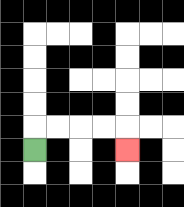{'start': '[1, 6]', 'end': '[5, 6]', 'path_directions': 'U,R,R,R,R,D', 'path_coordinates': '[[1, 6], [1, 5], [2, 5], [3, 5], [4, 5], [5, 5], [5, 6]]'}